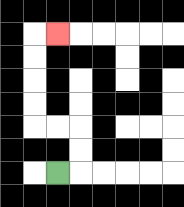{'start': '[2, 7]', 'end': '[2, 1]', 'path_directions': 'R,U,U,L,L,U,U,U,U,R', 'path_coordinates': '[[2, 7], [3, 7], [3, 6], [3, 5], [2, 5], [1, 5], [1, 4], [1, 3], [1, 2], [1, 1], [2, 1]]'}